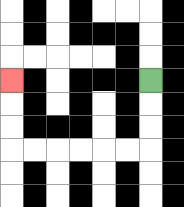{'start': '[6, 3]', 'end': '[0, 3]', 'path_directions': 'D,D,D,L,L,L,L,L,L,U,U,U', 'path_coordinates': '[[6, 3], [6, 4], [6, 5], [6, 6], [5, 6], [4, 6], [3, 6], [2, 6], [1, 6], [0, 6], [0, 5], [0, 4], [0, 3]]'}